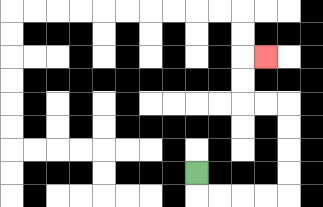{'start': '[8, 7]', 'end': '[11, 2]', 'path_directions': 'D,R,R,R,R,U,U,U,U,L,L,U,U,R', 'path_coordinates': '[[8, 7], [8, 8], [9, 8], [10, 8], [11, 8], [12, 8], [12, 7], [12, 6], [12, 5], [12, 4], [11, 4], [10, 4], [10, 3], [10, 2], [11, 2]]'}